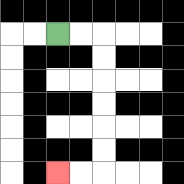{'start': '[2, 1]', 'end': '[2, 7]', 'path_directions': 'R,R,D,D,D,D,D,D,L,L', 'path_coordinates': '[[2, 1], [3, 1], [4, 1], [4, 2], [4, 3], [4, 4], [4, 5], [4, 6], [4, 7], [3, 7], [2, 7]]'}